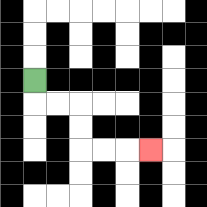{'start': '[1, 3]', 'end': '[6, 6]', 'path_directions': 'D,R,R,D,D,R,R,R', 'path_coordinates': '[[1, 3], [1, 4], [2, 4], [3, 4], [3, 5], [3, 6], [4, 6], [5, 6], [6, 6]]'}